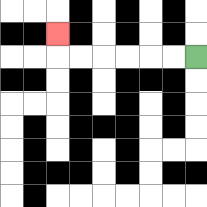{'start': '[8, 2]', 'end': '[2, 1]', 'path_directions': 'L,L,L,L,L,L,U', 'path_coordinates': '[[8, 2], [7, 2], [6, 2], [5, 2], [4, 2], [3, 2], [2, 2], [2, 1]]'}